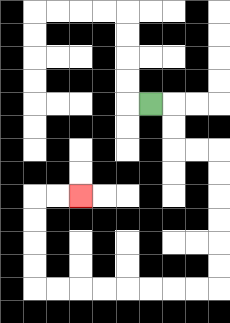{'start': '[6, 4]', 'end': '[3, 8]', 'path_directions': 'R,D,D,R,R,D,D,D,D,D,D,L,L,L,L,L,L,L,L,U,U,U,U,R,R', 'path_coordinates': '[[6, 4], [7, 4], [7, 5], [7, 6], [8, 6], [9, 6], [9, 7], [9, 8], [9, 9], [9, 10], [9, 11], [9, 12], [8, 12], [7, 12], [6, 12], [5, 12], [4, 12], [3, 12], [2, 12], [1, 12], [1, 11], [1, 10], [1, 9], [1, 8], [2, 8], [3, 8]]'}